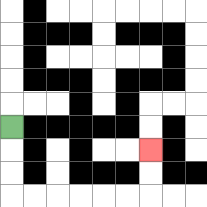{'start': '[0, 5]', 'end': '[6, 6]', 'path_directions': 'D,D,D,R,R,R,R,R,R,U,U', 'path_coordinates': '[[0, 5], [0, 6], [0, 7], [0, 8], [1, 8], [2, 8], [3, 8], [4, 8], [5, 8], [6, 8], [6, 7], [6, 6]]'}